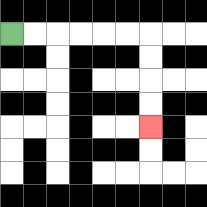{'start': '[0, 1]', 'end': '[6, 5]', 'path_directions': 'R,R,R,R,R,R,D,D,D,D', 'path_coordinates': '[[0, 1], [1, 1], [2, 1], [3, 1], [4, 1], [5, 1], [6, 1], [6, 2], [6, 3], [6, 4], [6, 5]]'}